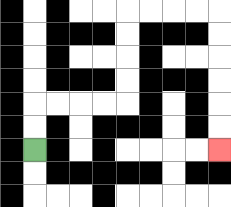{'start': '[1, 6]', 'end': '[9, 6]', 'path_directions': 'U,U,R,R,R,R,U,U,U,U,R,R,R,R,D,D,D,D,D,D', 'path_coordinates': '[[1, 6], [1, 5], [1, 4], [2, 4], [3, 4], [4, 4], [5, 4], [5, 3], [5, 2], [5, 1], [5, 0], [6, 0], [7, 0], [8, 0], [9, 0], [9, 1], [9, 2], [9, 3], [9, 4], [9, 5], [9, 6]]'}